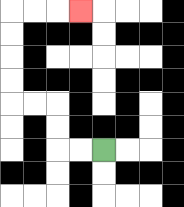{'start': '[4, 6]', 'end': '[3, 0]', 'path_directions': 'L,L,U,U,L,L,U,U,U,U,R,R,R', 'path_coordinates': '[[4, 6], [3, 6], [2, 6], [2, 5], [2, 4], [1, 4], [0, 4], [0, 3], [0, 2], [0, 1], [0, 0], [1, 0], [2, 0], [3, 0]]'}